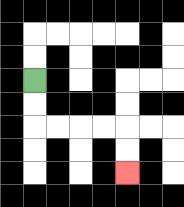{'start': '[1, 3]', 'end': '[5, 7]', 'path_directions': 'D,D,R,R,R,R,D,D', 'path_coordinates': '[[1, 3], [1, 4], [1, 5], [2, 5], [3, 5], [4, 5], [5, 5], [5, 6], [5, 7]]'}